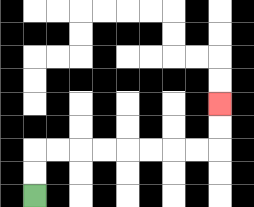{'start': '[1, 8]', 'end': '[9, 4]', 'path_directions': 'U,U,R,R,R,R,R,R,R,R,U,U', 'path_coordinates': '[[1, 8], [1, 7], [1, 6], [2, 6], [3, 6], [4, 6], [5, 6], [6, 6], [7, 6], [8, 6], [9, 6], [9, 5], [9, 4]]'}